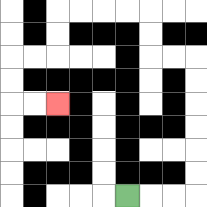{'start': '[5, 8]', 'end': '[2, 4]', 'path_directions': 'R,R,R,U,U,U,U,U,U,L,L,U,U,L,L,L,L,D,D,L,L,D,D,R,R', 'path_coordinates': '[[5, 8], [6, 8], [7, 8], [8, 8], [8, 7], [8, 6], [8, 5], [8, 4], [8, 3], [8, 2], [7, 2], [6, 2], [6, 1], [6, 0], [5, 0], [4, 0], [3, 0], [2, 0], [2, 1], [2, 2], [1, 2], [0, 2], [0, 3], [0, 4], [1, 4], [2, 4]]'}